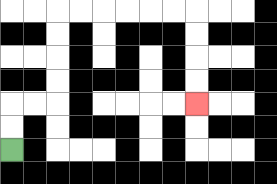{'start': '[0, 6]', 'end': '[8, 4]', 'path_directions': 'U,U,R,R,U,U,U,U,R,R,R,R,R,R,D,D,D,D', 'path_coordinates': '[[0, 6], [0, 5], [0, 4], [1, 4], [2, 4], [2, 3], [2, 2], [2, 1], [2, 0], [3, 0], [4, 0], [5, 0], [6, 0], [7, 0], [8, 0], [8, 1], [8, 2], [8, 3], [8, 4]]'}